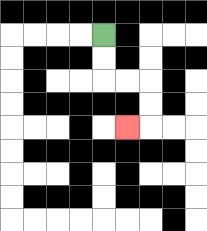{'start': '[4, 1]', 'end': '[5, 5]', 'path_directions': 'D,D,R,R,D,D,L', 'path_coordinates': '[[4, 1], [4, 2], [4, 3], [5, 3], [6, 3], [6, 4], [6, 5], [5, 5]]'}